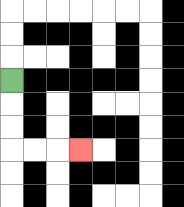{'start': '[0, 3]', 'end': '[3, 6]', 'path_directions': 'D,D,D,R,R,R', 'path_coordinates': '[[0, 3], [0, 4], [0, 5], [0, 6], [1, 6], [2, 6], [3, 6]]'}